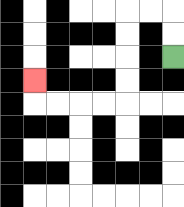{'start': '[7, 2]', 'end': '[1, 3]', 'path_directions': 'U,U,L,L,D,D,D,D,L,L,L,L,U', 'path_coordinates': '[[7, 2], [7, 1], [7, 0], [6, 0], [5, 0], [5, 1], [5, 2], [5, 3], [5, 4], [4, 4], [3, 4], [2, 4], [1, 4], [1, 3]]'}